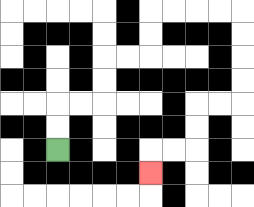{'start': '[2, 6]', 'end': '[6, 7]', 'path_directions': 'U,U,R,R,U,U,R,R,U,U,R,R,R,R,D,D,D,D,L,L,D,D,L,L,D', 'path_coordinates': '[[2, 6], [2, 5], [2, 4], [3, 4], [4, 4], [4, 3], [4, 2], [5, 2], [6, 2], [6, 1], [6, 0], [7, 0], [8, 0], [9, 0], [10, 0], [10, 1], [10, 2], [10, 3], [10, 4], [9, 4], [8, 4], [8, 5], [8, 6], [7, 6], [6, 6], [6, 7]]'}